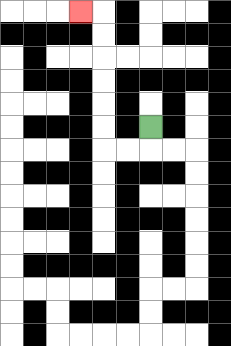{'start': '[6, 5]', 'end': '[3, 0]', 'path_directions': 'D,L,L,U,U,U,U,U,U,L', 'path_coordinates': '[[6, 5], [6, 6], [5, 6], [4, 6], [4, 5], [4, 4], [4, 3], [4, 2], [4, 1], [4, 0], [3, 0]]'}